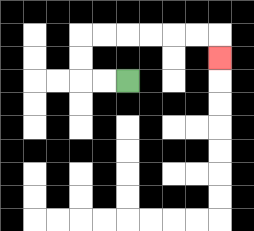{'start': '[5, 3]', 'end': '[9, 2]', 'path_directions': 'L,L,U,U,R,R,R,R,R,R,D', 'path_coordinates': '[[5, 3], [4, 3], [3, 3], [3, 2], [3, 1], [4, 1], [5, 1], [6, 1], [7, 1], [8, 1], [9, 1], [9, 2]]'}